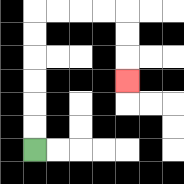{'start': '[1, 6]', 'end': '[5, 3]', 'path_directions': 'U,U,U,U,U,U,R,R,R,R,D,D,D', 'path_coordinates': '[[1, 6], [1, 5], [1, 4], [1, 3], [1, 2], [1, 1], [1, 0], [2, 0], [3, 0], [4, 0], [5, 0], [5, 1], [5, 2], [5, 3]]'}